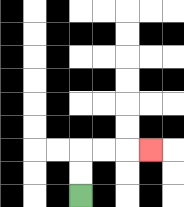{'start': '[3, 8]', 'end': '[6, 6]', 'path_directions': 'U,U,R,R,R', 'path_coordinates': '[[3, 8], [3, 7], [3, 6], [4, 6], [5, 6], [6, 6]]'}